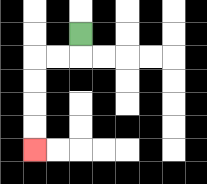{'start': '[3, 1]', 'end': '[1, 6]', 'path_directions': 'D,L,L,D,D,D,D', 'path_coordinates': '[[3, 1], [3, 2], [2, 2], [1, 2], [1, 3], [1, 4], [1, 5], [1, 6]]'}